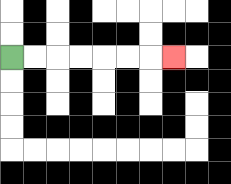{'start': '[0, 2]', 'end': '[7, 2]', 'path_directions': 'R,R,R,R,R,R,R', 'path_coordinates': '[[0, 2], [1, 2], [2, 2], [3, 2], [4, 2], [5, 2], [6, 2], [7, 2]]'}